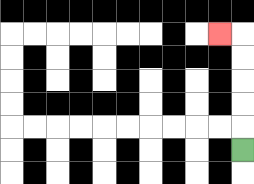{'start': '[10, 6]', 'end': '[9, 1]', 'path_directions': 'U,U,U,U,U,L', 'path_coordinates': '[[10, 6], [10, 5], [10, 4], [10, 3], [10, 2], [10, 1], [9, 1]]'}